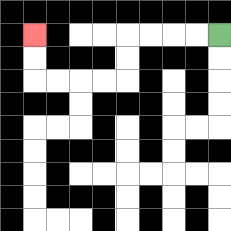{'start': '[9, 1]', 'end': '[1, 1]', 'path_directions': 'L,L,L,L,D,D,L,L,L,L,U,U', 'path_coordinates': '[[9, 1], [8, 1], [7, 1], [6, 1], [5, 1], [5, 2], [5, 3], [4, 3], [3, 3], [2, 3], [1, 3], [1, 2], [1, 1]]'}